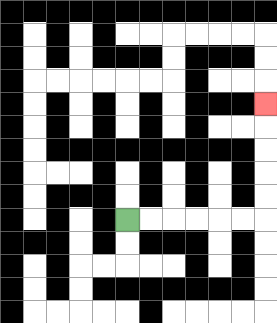{'start': '[5, 9]', 'end': '[11, 4]', 'path_directions': 'R,R,R,R,R,R,U,U,U,U,U', 'path_coordinates': '[[5, 9], [6, 9], [7, 9], [8, 9], [9, 9], [10, 9], [11, 9], [11, 8], [11, 7], [11, 6], [11, 5], [11, 4]]'}